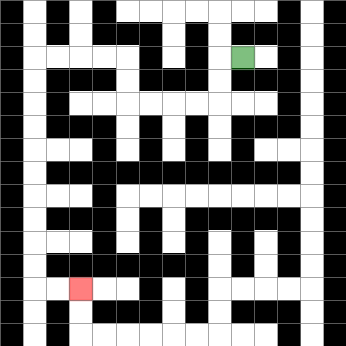{'start': '[10, 2]', 'end': '[3, 12]', 'path_directions': 'L,D,D,L,L,L,L,U,U,L,L,L,L,D,D,D,D,D,D,D,D,D,D,R,R', 'path_coordinates': '[[10, 2], [9, 2], [9, 3], [9, 4], [8, 4], [7, 4], [6, 4], [5, 4], [5, 3], [5, 2], [4, 2], [3, 2], [2, 2], [1, 2], [1, 3], [1, 4], [1, 5], [1, 6], [1, 7], [1, 8], [1, 9], [1, 10], [1, 11], [1, 12], [2, 12], [3, 12]]'}